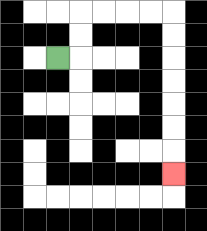{'start': '[2, 2]', 'end': '[7, 7]', 'path_directions': 'R,U,U,R,R,R,R,D,D,D,D,D,D,D', 'path_coordinates': '[[2, 2], [3, 2], [3, 1], [3, 0], [4, 0], [5, 0], [6, 0], [7, 0], [7, 1], [7, 2], [7, 3], [7, 4], [7, 5], [7, 6], [7, 7]]'}